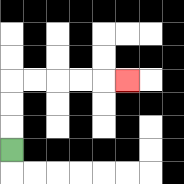{'start': '[0, 6]', 'end': '[5, 3]', 'path_directions': 'U,U,U,R,R,R,R,R', 'path_coordinates': '[[0, 6], [0, 5], [0, 4], [0, 3], [1, 3], [2, 3], [3, 3], [4, 3], [5, 3]]'}